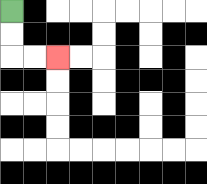{'start': '[0, 0]', 'end': '[2, 2]', 'path_directions': 'D,D,R,R', 'path_coordinates': '[[0, 0], [0, 1], [0, 2], [1, 2], [2, 2]]'}